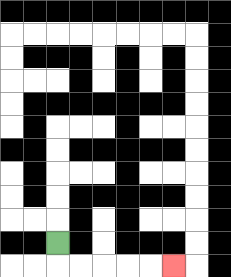{'start': '[2, 10]', 'end': '[7, 11]', 'path_directions': 'D,R,R,R,R,R', 'path_coordinates': '[[2, 10], [2, 11], [3, 11], [4, 11], [5, 11], [6, 11], [7, 11]]'}